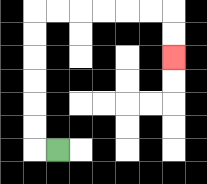{'start': '[2, 6]', 'end': '[7, 2]', 'path_directions': 'L,U,U,U,U,U,U,R,R,R,R,R,R,D,D', 'path_coordinates': '[[2, 6], [1, 6], [1, 5], [1, 4], [1, 3], [1, 2], [1, 1], [1, 0], [2, 0], [3, 0], [4, 0], [5, 0], [6, 0], [7, 0], [7, 1], [7, 2]]'}